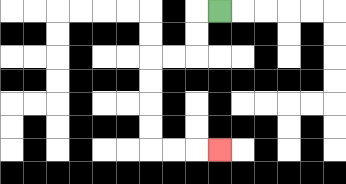{'start': '[9, 0]', 'end': '[9, 6]', 'path_directions': 'L,D,D,L,L,D,D,D,D,R,R,R', 'path_coordinates': '[[9, 0], [8, 0], [8, 1], [8, 2], [7, 2], [6, 2], [6, 3], [6, 4], [6, 5], [6, 6], [7, 6], [8, 6], [9, 6]]'}